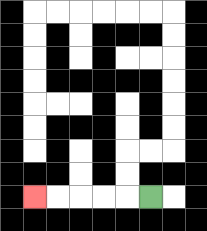{'start': '[6, 8]', 'end': '[1, 8]', 'path_directions': 'L,L,L,L,L', 'path_coordinates': '[[6, 8], [5, 8], [4, 8], [3, 8], [2, 8], [1, 8]]'}